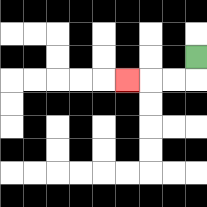{'start': '[8, 2]', 'end': '[5, 3]', 'path_directions': 'D,L,L,L', 'path_coordinates': '[[8, 2], [8, 3], [7, 3], [6, 3], [5, 3]]'}